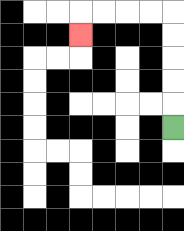{'start': '[7, 5]', 'end': '[3, 1]', 'path_directions': 'U,U,U,U,U,L,L,L,L,D', 'path_coordinates': '[[7, 5], [7, 4], [7, 3], [7, 2], [7, 1], [7, 0], [6, 0], [5, 0], [4, 0], [3, 0], [3, 1]]'}